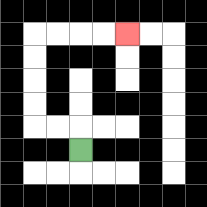{'start': '[3, 6]', 'end': '[5, 1]', 'path_directions': 'U,L,L,U,U,U,U,R,R,R,R', 'path_coordinates': '[[3, 6], [3, 5], [2, 5], [1, 5], [1, 4], [1, 3], [1, 2], [1, 1], [2, 1], [3, 1], [4, 1], [5, 1]]'}